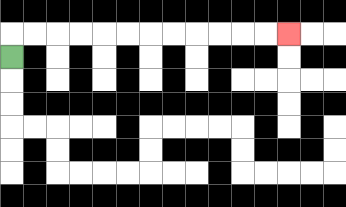{'start': '[0, 2]', 'end': '[12, 1]', 'path_directions': 'U,R,R,R,R,R,R,R,R,R,R,R,R', 'path_coordinates': '[[0, 2], [0, 1], [1, 1], [2, 1], [3, 1], [4, 1], [5, 1], [6, 1], [7, 1], [8, 1], [9, 1], [10, 1], [11, 1], [12, 1]]'}